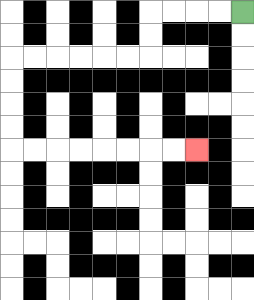{'start': '[10, 0]', 'end': '[8, 6]', 'path_directions': 'L,L,L,L,D,D,L,L,L,L,L,L,D,D,D,D,R,R,R,R,R,R,R,R', 'path_coordinates': '[[10, 0], [9, 0], [8, 0], [7, 0], [6, 0], [6, 1], [6, 2], [5, 2], [4, 2], [3, 2], [2, 2], [1, 2], [0, 2], [0, 3], [0, 4], [0, 5], [0, 6], [1, 6], [2, 6], [3, 6], [4, 6], [5, 6], [6, 6], [7, 6], [8, 6]]'}